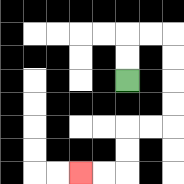{'start': '[5, 3]', 'end': '[3, 7]', 'path_directions': 'U,U,R,R,D,D,D,D,L,L,D,D,L,L', 'path_coordinates': '[[5, 3], [5, 2], [5, 1], [6, 1], [7, 1], [7, 2], [7, 3], [7, 4], [7, 5], [6, 5], [5, 5], [5, 6], [5, 7], [4, 7], [3, 7]]'}